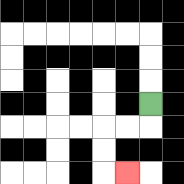{'start': '[6, 4]', 'end': '[5, 7]', 'path_directions': 'D,L,L,D,D,R', 'path_coordinates': '[[6, 4], [6, 5], [5, 5], [4, 5], [4, 6], [4, 7], [5, 7]]'}